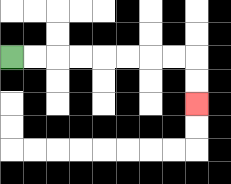{'start': '[0, 2]', 'end': '[8, 4]', 'path_directions': 'R,R,R,R,R,R,R,R,D,D', 'path_coordinates': '[[0, 2], [1, 2], [2, 2], [3, 2], [4, 2], [5, 2], [6, 2], [7, 2], [8, 2], [8, 3], [8, 4]]'}